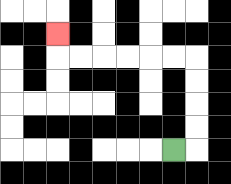{'start': '[7, 6]', 'end': '[2, 1]', 'path_directions': 'R,U,U,U,U,L,L,L,L,L,L,U', 'path_coordinates': '[[7, 6], [8, 6], [8, 5], [8, 4], [8, 3], [8, 2], [7, 2], [6, 2], [5, 2], [4, 2], [3, 2], [2, 2], [2, 1]]'}